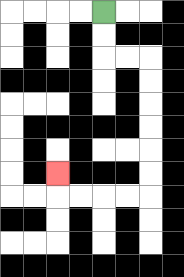{'start': '[4, 0]', 'end': '[2, 7]', 'path_directions': 'D,D,R,R,D,D,D,D,D,D,L,L,L,L,U', 'path_coordinates': '[[4, 0], [4, 1], [4, 2], [5, 2], [6, 2], [6, 3], [6, 4], [6, 5], [6, 6], [6, 7], [6, 8], [5, 8], [4, 8], [3, 8], [2, 8], [2, 7]]'}